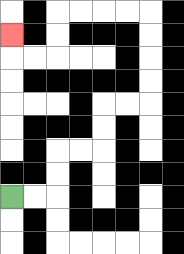{'start': '[0, 8]', 'end': '[0, 1]', 'path_directions': 'R,R,U,U,R,R,U,U,R,R,U,U,U,U,L,L,L,L,D,D,L,L,U', 'path_coordinates': '[[0, 8], [1, 8], [2, 8], [2, 7], [2, 6], [3, 6], [4, 6], [4, 5], [4, 4], [5, 4], [6, 4], [6, 3], [6, 2], [6, 1], [6, 0], [5, 0], [4, 0], [3, 0], [2, 0], [2, 1], [2, 2], [1, 2], [0, 2], [0, 1]]'}